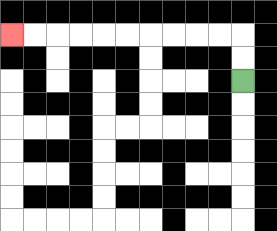{'start': '[10, 3]', 'end': '[0, 1]', 'path_directions': 'U,U,L,L,L,L,L,L,L,L,L,L', 'path_coordinates': '[[10, 3], [10, 2], [10, 1], [9, 1], [8, 1], [7, 1], [6, 1], [5, 1], [4, 1], [3, 1], [2, 1], [1, 1], [0, 1]]'}